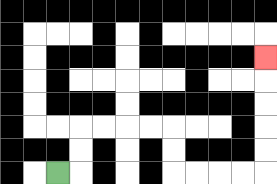{'start': '[2, 7]', 'end': '[11, 2]', 'path_directions': 'R,U,U,R,R,R,R,D,D,R,R,R,R,U,U,U,U,U', 'path_coordinates': '[[2, 7], [3, 7], [3, 6], [3, 5], [4, 5], [5, 5], [6, 5], [7, 5], [7, 6], [7, 7], [8, 7], [9, 7], [10, 7], [11, 7], [11, 6], [11, 5], [11, 4], [11, 3], [11, 2]]'}